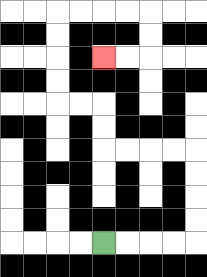{'start': '[4, 10]', 'end': '[4, 2]', 'path_directions': 'R,R,R,R,U,U,U,U,L,L,L,L,U,U,L,L,U,U,U,U,R,R,R,R,D,D,L,L', 'path_coordinates': '[[4, 10], [5, 10], [6, 10], [7, 10], [8, 10], [8, 9], [8, 8], [8, 7], [8, 6], [7, 6], [6, 6], [5, 6], [4, 6], [4, 5], [4, 4], [3, 4], [2, 4], [2, 3], [2, 2], [2, 1], [2, 0], [3, 0], [4, 0], [5, 0], [6, 0], [6, 1], [6, 2], [5, 2], [4, 2]]'}